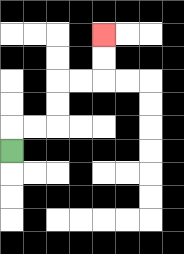{'start': '[0, 6]', 'end': '[4, 1]', 'path_directions': 'U,R,R,U,U,R,R,U,U', 'path_coordinates': '[[0, 6], [0, 5], [1, 5], [2, 5], [2, 4], [2, 3], [3, 3], [4, 3], [4, 2], [4, 1]]'}